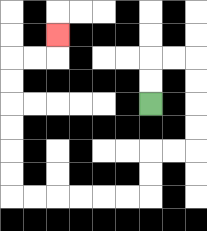{'start': '[6, 4]', 'end': '[2, 1]', 'path_directions': 'U,U,R,R,D,D,D,D,L,L,D,D,L,L,L,L,L,L,U,U,U,U,U,U,R,R,U', 'path_coordinates': '[[6, 4], [6, 3], [6, 2], [7, 2], [8, 2], [8, 3], [8, 4], [8, 5], [8, 6], [7, 6], [6, 6], [6, 7], [6, 8], [5, 8], [4, 8], [3, 8], [2, 8], [1, 8], [0, 8], [0, 7], [0, 6], [0, 5], [0, 4], [0, 3], [0, 2], [1, 2], [2, 2], [2, 1]]'}